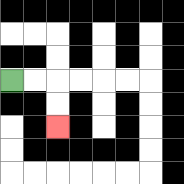{'start': '[0, 3]', 'end': '[2, 5]', 'path_directions': 'R,R,D,D', 'path_coordinates': '[[0, 3], [1, 3], [2, 3], [2, 4], [2, 5]]'}